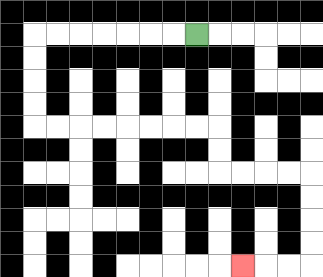{'start': '[8, 1]', 'end': '[10, 11]', 'path_directions': 'L,L,L,L,L,L,L,D,D,D,D,R,R,R,R,R,R,R,R,D,D,R,R,R,R,D,D,D,D,L,L,L', 'path_coordinates': '[[8, 1], [7, 1], [6, 1], [5, 1], [4, 1], [3, 1], [2, 1], [1, 1], [1, 2], [1, 3], [1, 4], [1, 5], [2, 5], [3, 5], [4, 5], [5, 5], [6, 5], [7, 5], [8, 5], [9, 5], [9, 6], [9, 7], [10, 7], [11, 7], [12, 7], [13, 7], [13, 8], [13, 9], [13, 10], [13, 11], [12, 11], [11, 11], [10, 11]]'}